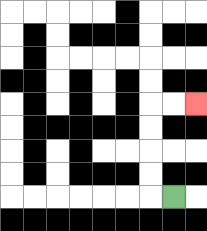{'start': '[7, 8]', 'end': '[8, 4]', 'path_directions': 'L,U,U,U,U,R,R', 'path_coordinates': '[[7, 8], [6, 8], [6, 7], [6, 6], [6, 5], [6, 4], [7, 4], [8, 4]]'}